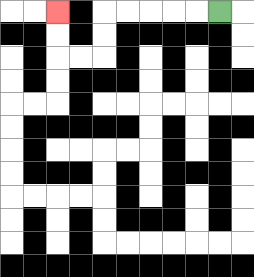{'start': '[9, 0]', 'end': '[2, 0]', 'path_directions': 'L,L,L,L,L,D,D,L,L,U,U', 'path_coordinates': '[[9, 0], [8, 0], [7, 0], [6, 0], [5, 0], [4, 0], [4, 1], [4, 2], [3, 2], [2, 2], [2, 1], [2, 0]]'}